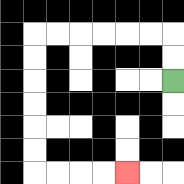{'start': '[7, 3]', 'end': '[5, 7]', 'path_directions': 'U,U,L,L,L,L,L,L,D,D,D,D,D,D,R,R,R,R', 'path_coordinates': '[[7, 3], [7, 2], [7, 1], [6, 1], [5, 1], [4, 1], [3, 1], [2, 1], [1, 1], [1, 2], [1, 3], [1, 4], [1, 5], [1, 6], [1, 7], [2, 7], [3, 7], [4, 7], [5, 7]]'}